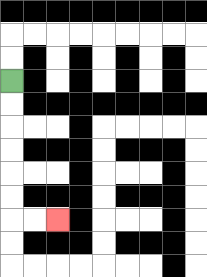{'start': '[0, 3]', 'end': '[2, 9]', 'path_directions': 'D,D,D,D,D,D,R,R', 'path_coordinates': '[[0, 3], [0, 4], [0, 5], [0, 6], [0, 7], [0, 8], [0, 9], [1, 9], [2, 9]]'}